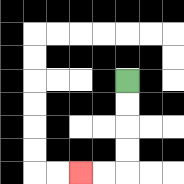{'start': '[5, 3]', 'end': '[3, 7]', 'path_directions': 'D,D,D,D,L,L', 'path_coordinates': '[[5, 3], [5, 4], [5, 5], [5, 6], [5, 7], [4, 7], [3, 7]]'}